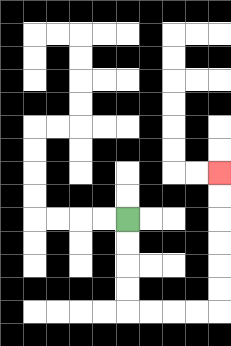{'start': '[5, 9]', 'end': '[9, 7]', 'path_directions': 'D,D,D,D,R,R,R,R,U,U,U,U,U,U', 'path_coordinates': '[[5, 9], [5, 10], [5, 11], [5, 12], [5, 13], [6, 13], [7, 13], [8, 13], [9, 13], [9, 12], [9, 11], [9, 10], [9, 9], [9, 8], [9, 7]]'}